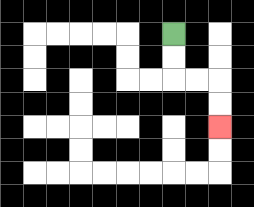{'start': '[7, 1]', 'end': '[9, 5]', 'path_directions': 'D,D,R,R,D,D', 'path_coordinates': '[[7, 1], [7, 2], [7, 3], [8, 3], [9, 3], [9, 4], [9, 5]]'}